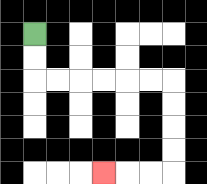{'start': '[1, 1]', 'end': '[4, 7]', 'path_directions': 'D,D,R,R,R,R,R,R,D,D,D,D,L,L,L', 'path_coordinates': '[[1, 1], [1, 2], [1, 3], [2, 3], [3, 3], [4, 3], [5, 3], [6, 3], [7, 3], [7, 4], [7, 5], [7, 6], [7, 7], [6, 7], [5, 7], [4, 7]]'}